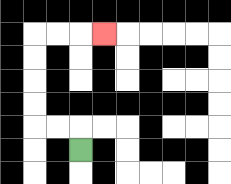{'start': '[3, 6]', 'end': '[4, 1]', 'path_directions': 'U,L,L,U,U,U,U,R,R,R', 'path_coordinates': '[[3, 6], [3, 5], [2, 5], [1, 5], [1, 4], [1, 3], [1, 2], [1, 1], [2, 1], [3, 1], [4, 1]]'}